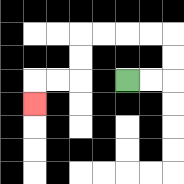{'start': '[5, 3]', 'end': '[1, 4]', 'path_directions': 'R,R,U,U,L,L,L,L,D,D,L,L,D', 'path_coordinates': '[[5, 3], [6, 3], [7, 3], [7, 2], [7, 1], [6, 1], [5, 1], [4, 1], [3, 1], [3, 2], [3, 3], [2, 3], [1, 3], [1, 4]]'}